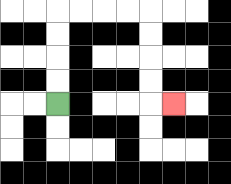{'start': '[2, 4]', 'end': '[7, 4]', 'path_directions': 'U,U,U,U,R,R,R,R,D,D,D,D,R', 'path_coordinates': '[[2, 4], [2, 3], [2, 2], [2, 1], [2, 0], [3, 0], [4, 0], [5, 0], [6, 0], [6, 1], [6, 2], [6, 3], [6, 4], [7, 4]]'}